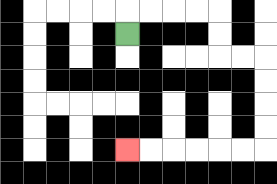{'start': '[5, 1]', 'end': '[5, 6]', 'path_directions': 'U,R,R,R,R,D,D,R,R,D,D,D,D,L,L,L,L,L,L', 'path_coordinates': '[[5, 1], [5, 0], [6, 0], [7, 0], [8, 0], [9, 0], [9, 1], [9, 2], [10, 2], [11, 2], [11, 3], [11, 4], [11, 5], [11, 6], [10, 6], [9, 6], [8, 6], [7, 6], [6, 6], [5, 6]]'}